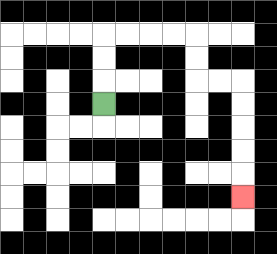{'start': '[4, 4]', 'end': '[10, 8]', 'path_directions': 'U,U,U,R,R,R,R,D,D,R,R,D,D,D,D,D', 'path_coordinates': '[[4, 4], [4, 3], [4, 2], [4, 1], [5, 1], [6, 1], [7, 1], [8, 1], [8, 2], [8, 3], [9, 3], [10, 3], [10, 4], [10, 5], [10, 6], [10, 7], [10, 8]]'}